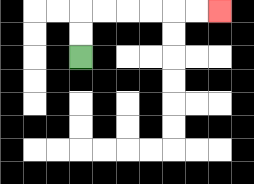{'start': '[3, 2]', 'end': '[9, 0]', 'path_directions': 'U,U,R,R,R,R,R,R', 'path_coordinates': '[[3, 2], [3, 1], [3, 0], [4, 0], [5, 0], [6, 0], [7, 0], [8, 0], [9, 0]]'}